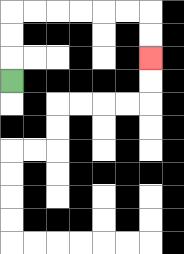{'start': '[0, 3]', 'end': '[6, 2]', 'path_directions': 'U,U,U,R,R,R,R,R,R,D,D', 'path_coordinates': '[[0, 3], [0, 2], [0, 1], [0, 0], [1, 0], [2, 0], [3, 0], [4, 0], [5, 0], [6, 0], [6, 1], [6, 2]]'}